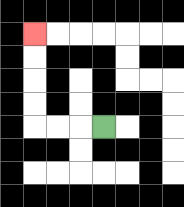{'start': '[4, 5]', 'end': '[1, 1]', 'path_directions': 'L,L,L,U,U,U,U', 'path_coordinates': '[[4, 5], [3, 5], [2, 5], [1, 5], [1, 4], [1, 3], [1, 2], [1, 1]]'}